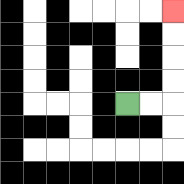{'start': '[5, 4]', 'end': '[7, 0]', 'path_directions': 'R,R,U,U,U,U', 'path_coordinates': '[[5, 4], [6, 4], [7, 4], [7, 3], [7, 2], [7, 1], [7, 0]]'}